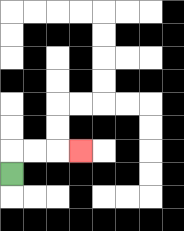{'start': '[0, 7]', 'end': '[3, 6]', 'path_directions': 'U,R,R,R', 'path_coordinates': '[[0, 7], [0, 6], [1, 6], [2, 6], [3, 6]]'}